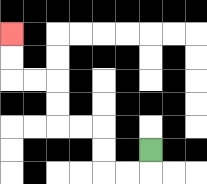{'start': '[6, 6]', 'end': '[0, 1]', 'path_directions': 'D,L,L,U,U,L,L,U,U,L,L,U,U', 'path_coordinates': '[[6, 6], [6, 7], [5, 7], [4, 7], [4, 6], [4, 5], [3, 5], [2, 5], [2, 4], [2, 3], [1, 3], [0, 3], [0, 2], [0, 1]]'}